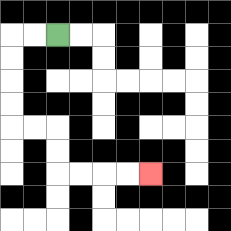{'start': '[2, 1]', 'end': '[6, 7]', 'path_directions': 'L,L,D,D,D,D,R,R,D,D,R,R,R,R', 'path_coordinates': '[[2, 1], [1, 1], [0, 1], [0, 2], [0, 3], [0, 4], [0, 5], [1, 5], [2, 5], [2, 6], [2, 7], [3, 7], [4, 7], [5, 7], [6, 7]]'}